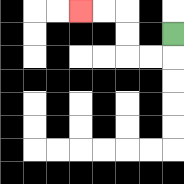{'start': '[7, 1]', 'end': '[3, 0]', 'path_directions': 'D,L,L,U,U,L,L', 'path_coordinates': '[[7, 1], [7, 2], [6, 2], [5, 2], [5, 1], [5, 0], [4, 0], [3, 0]]'}